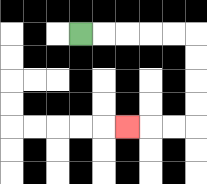{'start': '[3, 1]', 'end': '[5, 5]', 'path_directions': 'R,R,R,R,R,D,D,D,D,L,L,L', 'path_coordinates': '[[3, 1], [4, 1], [5, 1], [6, 1], [7, 1], [8, 1], [8, 2], [8, 3], [8, 4], [8, 5], [7, 5], [6, 5], [5, 5]]'}